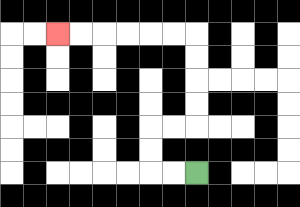{'start': '[8, 7]', 'end': '[2, 1]', 'path_directions': 'L,L,U,U,R,R,U,U,U,U,L,L,L,L,L,L', 'path_coordinates': '[[8, 7], [7, 7], [6, 7], [6, 6], [6, 5], [7, 5], [8, 5], [8, 4], [8, 3], [8, 2], [8, 1], [7, 1], [6, 1], [5, 1], [4, 1], [3, 1], [2, 1]]'}